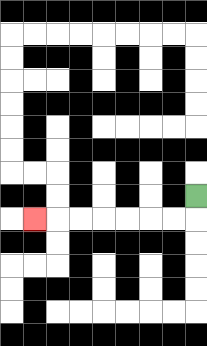{'start': '[8, 8]', 'end': '[1, 9]', 'path_directions': 'D,L,L,L,L,L,L,L', 'path_coordinates': '[[8, 8], [8, 9], [7, 9], [6, 9], [5, 9], [4, 9], [3, 9], [2, 9], [1, 9]]'}